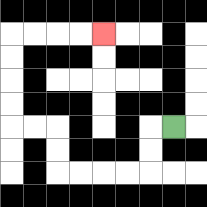{'start': '[7, 5]', 'end': '[4, 1]', 'path_directions': 'L,D,D,L,L,L,L,U,U,L,L,U,U,U,U,R,R,R,R', 'path_coordinates': '[[7, 5], [6, 5], [6, 6], [6, 7], [5, 7], [4, 7], [3, 7], [2, 7], [2, 6], [2, 5], [1, 5], [0, 5], [0, 4], [0, 3], [0, 2], [0, 1], [1, 1], [2, 1], [3, 1], [4, 1]]'}